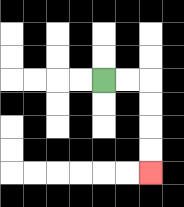{'start': '[4, 3]', 'end': '[6, 7]', 'path_directions': 'R,R,D,D,D,D', 'path_coordinates': '[[4, 3], [5, 3], [6, 3], [6, 4], [6, 5], [6, 6], [6, 7]]'}